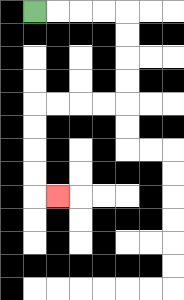{'start': '[1, 0]', 'end': '[2, 8]', 'path_directions': 'R,R,R,R,D,D,D,D,L,L,L,L,D,D,D,D,R', 'path_coordinates': '[[1, 0], [2, 0], [3, 0], [4, 0], [5, 0], [5, 1], [5, 2], [5, 3], [5, 4], [4, 4], [3, 4], [2, 4], [1, 4], [1, 5], [1, 6], [1, 7], [1, 8], [2, 8]]'}